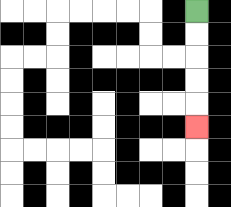{'start': '[8, 0]', 'end': '[8, 5]', 'path_directions': 'D,D,D,D,D', 'path_coordinates': '[[8, 0], [8, 1], [8, 2], [8, 3], [8, 4], [8, 5]]'}